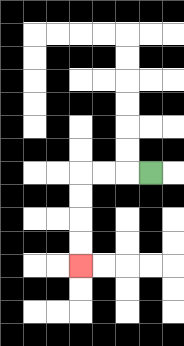{'start': '[6, 7]', 'end': '[3, 11]', 'path_directions': 'L,L,L,D,D,D,D', 'path_coordinates': '[[6, 7], [5, 7], [4, 7], [3, 7], [3, 8], [3, 9], [3, 10], [3, 11]]'}